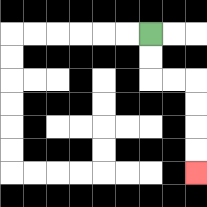{'start': '[6, 1]', 'end': '[8, 7]', 'path_directions': 'D,D,R,R,D,D,D,D', 'path_coordinates': '[[6, 1], [6, 2], [6, 3], [7, 3], [8, 3], [8, 4], [8, 5], [8, 6], [8, 7]]'}